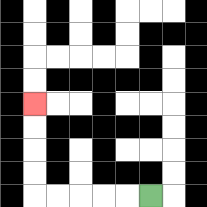{'start': '[6, 8]', 'end': '[1, 4]', 'path_directions': 'L,L,L,L,L,U,U,U,U', 'path_coordinates': '[[6, 8], [5, 8], [4, 8], [3, 8], [2, 8], [1, 8], [1, 7], [1, 6], [1, 5], [1, 4]]'}